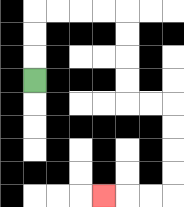{'start': '[1, 3]', 'end': '[4, 8]', 'path_directions': 'U,U,U,R,R,R,R,D,D,D,D,R,R,D,D,D,D,L,L,L', 'path_coordinates': '[[1, 3], [1, 2], [1, 1], [1, 0], [2, 0], [3, 0], [4, 0], [5, 0], [5, 1], [5, 2], [5, 3], [5, 4], [6, 4], [7, 4], [7, 5], [7, 6], [7, 7], [7, 8], [6, 8], [5, 8], [4, 8]]'}